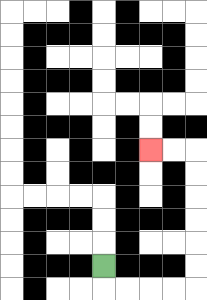{'start': '[4, 11]', 'end': '[6, 6]', 'path_directions': 'D,R,R,R,R,U,U,U,U,U,U,L,L', 'path_coordinates': '[[4, 11], [4, 12], [5, 12], [6, 12], [7, 12], [8, 12], [8, 11], [8, 10], [8, 9], [8, 8], [8, 7], [8, 6], [7, 6], [6, 6]]'}